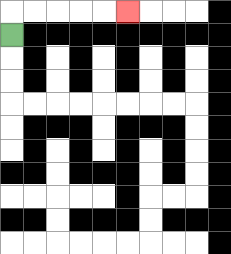{'start': '[0, 1]', 'end': '[5, 0]', 'path_directions': 'U,R,R,R,R,R', 'path_coordinates': '[[0, 1], [0, 0], [1, 0], [2, 0], [3, 0], [4, 0], [5, 0]]'}